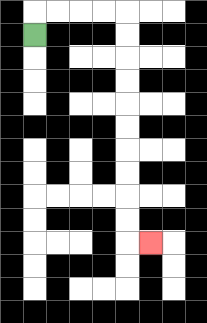{'start': '[1, 1]', 'end': '[6, 10]', 'path_directions': 'U,R,R,R,R,D,D,D,D,D,D,D,D,D,D,R', 'path_coordinates': '[[1, 1], [1, 0], [2, 0], [3, 0], [4, 0], [5, 0], [5, 1], [5, 2], [5, 3], [5, 4], [5, 5], [5, 6], [5, 7], [5, 8], [5, 9], [5, 10], [6, 10]]'}